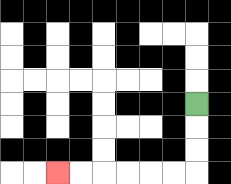{'start': '[8, 4]', 'end': '[2, 7]', 'path_directions': 'D,D,D,L,L,L,L,L,L', 'path_coordinates': '[[8, 4], [8, 5], [8, 6], [8, 7], [7, 7], [6, 7], [5, 7], [4, 7], [3, 7], [2, 7]]'}